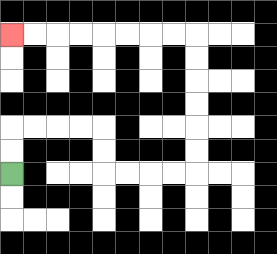{'start': '[0, 7]', 'end': '[0, 1]', 'path_directions': 'U,U,R,R,R,R,D,D,R,R,R,R,U,U,U,U,U,U,L,L,L,L,L,L,L,L', 'path_coordinates': '[[0, 7], [0, 6], [0, 5], [1, 5], [2, 5], [3, 5], [4, 5], [4, 6], [4, 7], [5, 7], [6, 7], [7, 7], [8, 7], [8, 6], [8, 5], [8, 4], [8, 3], [8, 2], [8, 1], [7, 1], [6, 1], [5, 1], [4, 1], [3, 1], [2, 1], [1, 1], [0, 1]]'}